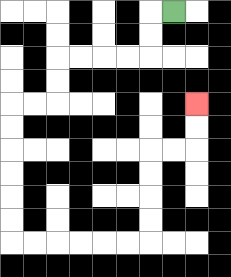{'start': '[7, 0]', 'end': '[8, 4]', 'path_directions': 'L,D,D,L,L,L,L,D,D,L,L,D,D,D,D,D,D,R,R,R,R,R,R,U,U,U,U,R,R,U,U', 'path_coordinates': '[[7, 0], [6, 0], [6, 1], [6, 2], [5, 2], [4, 2], [3, 2], [2, 2], [2, 3], [2, 4], [1, 4], [0, 4], [0, 5], [0, 6], [0, 7], [0, 8], [0, 9], [0, 10], [1, 10], [2, 10], [3, 10], [4, 10], [5, 10], [6, 10], [6, 9], [6, 8], [6, 7], [6, 6], [7, 6], [8, 6], [8, 5], [8, 4]]'}